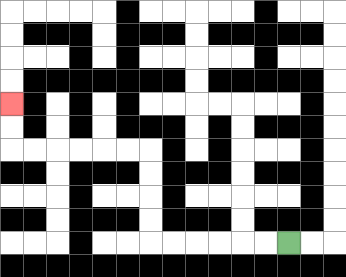{'start': '[12, 10]', 'end': '[0, 4]', 'path_directions': 'L,L,L,L,L,L,U,U,U,U,L,L,L,L,L,L,U,U', 'path_coordinates': '[[12, 10], [11, 10], [10, 10], [9, 10], [8, 10], [7, 10], [6, 10], [6, 9], [6, 8], [6, 7], [6, 6], [5, 6], [4, 6], [3, 6], [2, 6], [1, 6], [0, 6], [0, 5], [0, 4]]'}